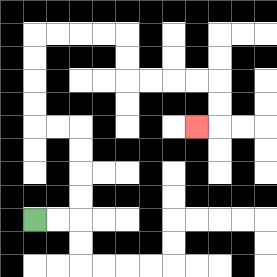{'start': '[1, 9]', 'end': '[8, 5]', 'path_directions': 'R,R,U,U,U,U,L,L,U,U,U,U,R,R,R,R,D,D,R,R,R,R,D,D,L', 'path_coordinates': '[[1, 9], [2, 9], [3, 9], [3, 8], [3, 7], [3, 6], [3, 5], [2, 5], [1, 5], [1, 4], [1, 3], [1, 2], [1, 1], [2, 1], [3, 1], [4, 1], [5, 1], [5, 2], [5, 3], [6, 3], [7, 3], [8, 3], [9, 3], [9, 4], [9, 5], [8, 5]]'}